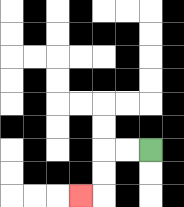{'start': '[6, 6]', 'end': '[3, 8]', 'path_directions': 'L,L,D,D,L', 'path_coordinates': '[[6, 6], [5, 6], [4, 6], [4, 7], [4, 8], [3, 8]]'}